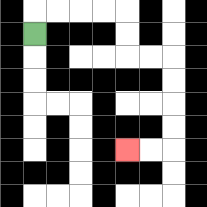{'start': '[1, 1]', 'end': '[5, 6]', 'path_directions': 'U,R,R,R,R,D,D,R,R,D,D,D,D,L,L', 'path_coordinates': '[[1, 1], [1, 0], [2, 0], [3, 0], [4, 0], [5, 0], [5, 1], [5, 2], [6, 2], [7, 2], [7, 3], [7, 4], [7, 5], [7, 6], [6, 6], [5, 6]]'}